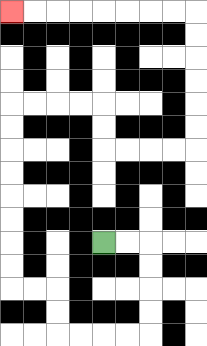{'start': '[4, 10]', 'end': '[0, 0]', 'path_directions': 'R,R,D,D,D,D,L,L,L,L,U,U,L,L,U,U,U,U,U,U,U,U,R,R,R,R,D,D,R,R,R,R,U,U,U,U,U,U,L,L,L,L,L,L,L,L', 'path_coordinates': '[[4, 10], [5, 10], [6, 10], [6, 11], [6, 12], [6, 13], [6, 14], [5, 14], [4, 14], [3, 14], [2, 14], [2, 13], [2, 12], [1, 12], [0, 12], [0, 11], [0, 10], [0, 9], [0, 8], [0, 7], [0, 6], [0, 5], [0, 4], [1, 4], [2, 4], [3, 4], [4, 4], [4, 5], [4, 6], [5, 6], [6, 6], [7, 6], [8, 6], [8, 5], [8, 4], [8, 3], [8, 2], [8, 1], [8, 0], [7, 0], [6, 0], [5, 0], [4, 0], [3, 0], [2, 0], [1, 0], [0, 0]]'}